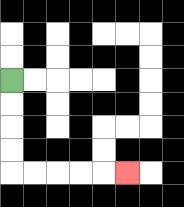{'start': '[0, 3]', 'end': '[5, 7]', 'path_directions': 'D,D,D,D,R,R,R,R,R', 'path_coordinates': '[[0, 3], [0, 4], [0, 5], [0, 6], [0, 7], [1, 7], [2, 7], [3, 7], [4, 7], [5, 7]]'}